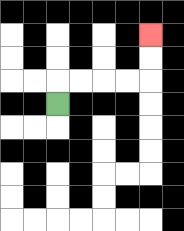{'start': '[2, 4]', 'end': '[6, 1]', 'path_directions': 'U,R,R,R,R,U,U', 'path_coordinates': '[[2, 4], [2, 3], [3, 3], [4, 3], [5, 3], [6, 3], [6, 2], [6, 1]]'}